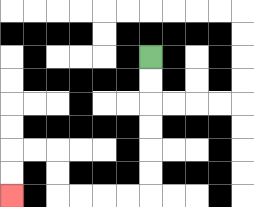{'start': '[6, 2]', 'end': '[0, 8]', 'path_directions': 'D,D,D,D,D,D,L,L,L,L,U,U,L,L,D,D', 'path_coordinates': '[[6, 2], [6, 3], [6, 4], [6, 5], [6, 6], [6, 7], [6, 8], [5, 8], [4, 8], [3, 8], [2, 8], [2, 7], [2, 6], [1, 6], [0, 6], [0, 7], [0, 8]]'}